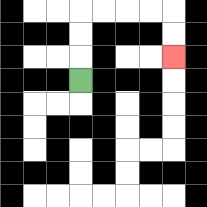{'start': '[3, 3]', 'end': '[7, 2]', 'path_directions': 'U,U,U,R,R,R,R,D,D', 'path_coordinates': '[[3, 3], [3, 2], [3, 1], [3, 0], [4, 0], [5, 0], [6, 0], [7, 0], [7, 1], [7, 2]]'}